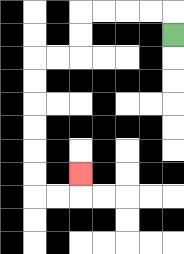{'start': '[7, 1]', 'end': '[3, 7]', 'path_directions': 'U,L,L,L,L,D,D,L,L,D,D,D,D,D,D,R,R,U', 'path_coordinates': '[[7, 1], [7, 0], [6, 0], [5, 0], [4, 0], [3, 0], [3, 1], [3, 2], [2, 2], [1, 2], [1, 3], [1, 4], [1, 5], [1, 6], [1, 7], [1, 8], [2, 8], [3, 8], [3, 7]]'}